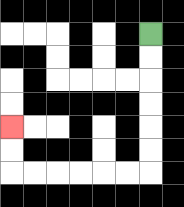{'start': '[6, 1]', 'end': '[0, 5]', 'path_directions': 'D,D,D,D,D,D,L,L,L,L,L,L,U,U', 'path_coordinates': '[[6, 1], [6, 2], [6, 3], [6, 4], [6, 5], [6, 6], [6, 7], [5, 7], [4, 7], [3, 7], [2, 7], [1, 7], [0, 7], [0, 6], [0, 5]]'}